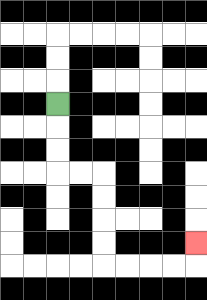{'start': '[2, 4]', 'end': '[8, 10]', 'path_directions': 'D,D,D,R,R,D,D,D,D,R,R,R,R,U', 'path_coordinates': '[[2, 4], [2, 5], [2, 6], [2, 7], [3, 7], [4, 7], [4, 8], [4, 9], [4, 10], [4, 11], [5, 11], [6, 11], [7, 11], [8, 11], [8, 10]]'}